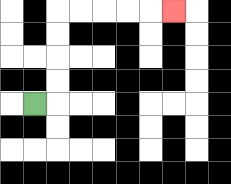{'start': '[1, 4]', 'end': '[7, 0]', 'path_directions': 'R,U,U,U,U,R,R,R,R,R', 'path_coordinates': '[[1, 4], [2, 4], [2, 3], [2, 2], [2, 1], [2, 0], [3, 0], [4, 0], [5, 0], [6, 0], [7, 0]]'}